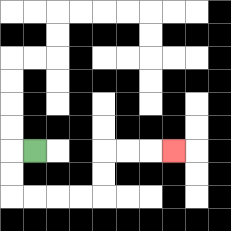{'start': '[1, 6]', 'end': '[7, 6]', 'path_directions': 'L,D,D,R,R,R,R,U,U,R,R,R', 'path_coordinates': '[[1, 6], [0, 6], [0, 7], [0, 8], [1, 8], [2, 8], [3, 8], [4, 8], [4, 7], [4, 6], [5, 6], [6, 6], [7, 6]]'}